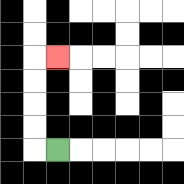{'start': '[2, 6]', 'end': '[2, 2]', 'path_directions': 'L,U,U,U,U,R', 'path_coordinates': '[[2, 6], [1, 6], [1, 5], [1, 4], [1, 3], [1, 2], [2, 2]]'}